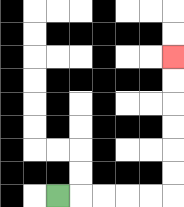{'start': '[2, 8]', 'end': '[7, 2]', 'path_directions': 'R,R,R,R,R,U,U,U,U,U,U', 'path_coordinates': '[[2, 8], [3, 8], [4, 8], [5, 8], [6, 8], [7, 8], [7, 7], [7, 6], [7, 5], [7, 4], [7, 3], [7, 2]]'}